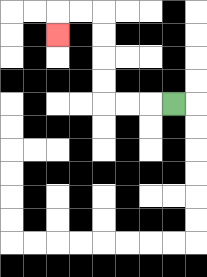{'start': '[7, 4]', 'end': '[2, 1]', 'path_directions': 'L,L,L,U,U,U,U,L,L,D', 'path_coordinates': '[[7, 4], [6, 4], [5, 4], [4, 4], [4, 3], [4, 2], [4, 1], [4, 0], [3, 0], [2, 0], [2, 1]]'}